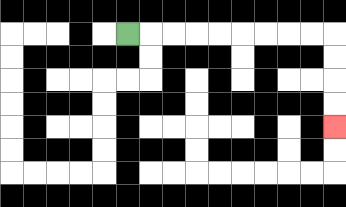{'start': '[5, 1]', 'end': '[14, 5]', 'path_directions': 'R,R,R,R,R,R,R,R,R,D,D,D,D', 'path_coordinates': '[[5, 1], [6, 1], [7, 1], [8, 1], [9, 1], [10, 1], [11, 1], [12, 1], [13, 1], [14, 1], [14, 2], [14, 3], [14, 4], [14, 5]]'}